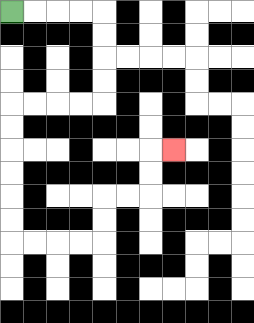{'start': '[0, 0]', 'end': '[7, 6]', 'path_directions': 'R,R,R,R,D,D,D,D,L,L,L,L,D,D,D,D,D,D,R,R,R,R,U,U,R,R,U,U,R', 'path_coordinates': '[[0, 0], [1, 0], [2, 0], [3, 0], [4, 0], [4, 1], [4, 2], [4, 3], [4, 4], [3, 4], [2, 4], [1, 4], [0, 4], [0, 5], [0, 6], [0, 7], [0, 8], [0, 9], [0, 10], [1, 10], [2, 10], [3, 10], [4, 10], [4, 9], [4, 8], [5, 8], [6, 8], [6, 7], [6, 6], [7, 6]]'}